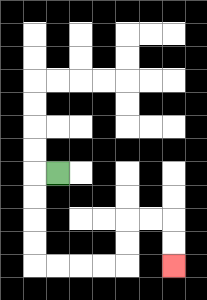{'start': '[2, 7]', 'end': '[7, 11]', 'path_directions': 'L,D,D,D,D,R,R,R,R,U,U,R,R,D,D', 'path_coordinates': '[[2, 7], [1, 7], [1, 8], [1, 9], [1, 10], [1, 11], [2, 11], [3, 11], [4, 11], [5, 11], [5, 10], [5, 9], [6, 9], [7, 9], [7, 10], [7, 11]]'}